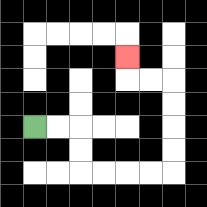{'start': '[1, 5]', 'end': '[5, 2]', 'path_directions': 'R,R,D,D,R,R,R,R,U,U,U,U,L,L,U', 'path_coordinates': '[[1, 5], [2, 5], [3, 5], [3, 6], [3, 7], [4, 7], [5, 7], [6, 7], [7, 7], [7, 6], [7, 5], [7, 4], [7, 3], [6, 3], [5, 3], [5, 2]]'}